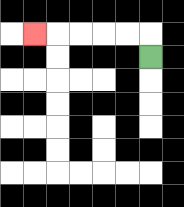{'start': '[6, 2]', 'end': '[1, 1]', 'path_directions': 'U,L,L,L,L,L', 'path_coordinates': '[[6, 2], [6, 1], [5, 1], [4, 1], [3, 1], [2, 1], [1, 1]]'}